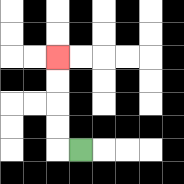{'start': '[3, 6]', 'end': '[2, 2]', 'path_directions': 'L,U,U,U,U', 'path_coordinates': '[[3, 6], [2, 6], [2, 5], [2, 4], [2, 3], [2, 2]]'}